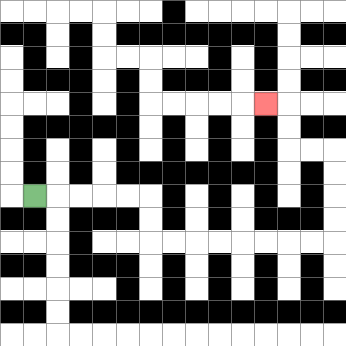{'start': '[1, 8]', 'end': '[11, 4]', 'path_directions': 'R,R,R,R,R,D,D,R,R,R,R,R,R,R,R,U,U,U,U,L,L,U,U,L', 'path_coordinates': '[[1, 8], [2, 8], [3, 8], [4, 8], [5, 8], [6, 8], [6, 9], [6, 10], [7, 10], [8, 10], [9, 10], [10, 10], [11, 10], [12, 10], [13, 10], [14, 10], [14, 9], [14, 8], [14, 7], [14, 6], [13, 6], [12, 6], [12, 5], [12, 4], [11, 4]]'}